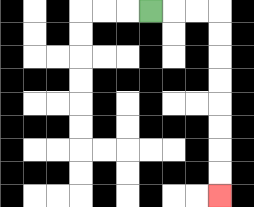{'start': '[6, 0]', 'end': '[9, 8]', 'path_directions': 'R,R,R,D,D,D,D,D,D,D,D', 'path_coordinates': '[[6, 0], [7, 0], [8, 0], [9, 0], [9, 1], [9, 2], [9, 3], [9, 4], [9, 5], [9, 6], [9, 7], [9, 8]]'}